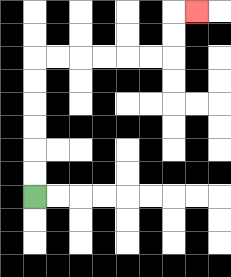{'start': '[1, 8]', 'end': '[8, 0]', 'path_directions': 'U,U,U,U,U,U,R,R,R,R,R,R,U,U,R', 'path_coordinates': '[[1, 8], [1, 7], [1, 6], [1, 5], [1, 4], [1, 3], [1, 2], [2, 2], [3, 2], [4, 2], [5, 2], [6, 2], [7, 2], [7, 1], [7, 0], [8, 0]]'}